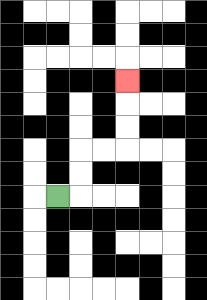{'start': '[2, 8]', 'end': '[5, 3]', 'path_directions': 'R,U,U,R,R,U,U,U', 'path_coordinates': '[[2, 8], [3, 8], [3, 7], [3, 6], [4, 6], [5, 6], [5, 5], [5, 4], [5, 3]]'}